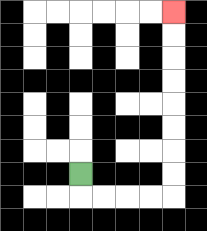{'start': '[3, 7]', 'end': '[7, 0]', 'path_directions': 'D,R,R,R,R,U,U,U,U,U,U,U,U', 'path_coordinates': '[[3, 7], [3, 8], [4, 8], [5, 8], [6, 8], [7, 8], [7, 7], [7, 6], [7, 5], [7, 4], [7, 3], [7, 2], [7, 1], [7, 0]]'}